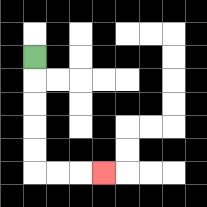{'start': '[1, 2]', 'end': '[4, 7]', 'path_directions': 'D,D,D,D,D,R,R,R', 'path_coordinates': '[[1, 2], [1, 3], [1, 4], [1, 5], [1, 6], [1, 7], [2, 7], [3, 7], [4, 7]]'}